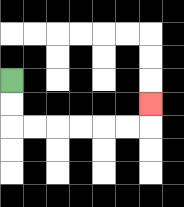{'start': '[0, 3]', 'end': '[6, 4]', 'path_directions': 'D,D,R,R,R,R,R,R,U', 'path_coordinates': '[[0, 3], [0, 4], [0, 5], [1, 5], [2, 5], [3, 5], [4, 5], [5, 5], [6, 5], [6, 4]]'}